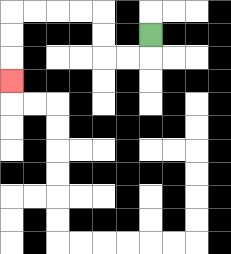{'start': '[6, 1]', 'end': '[0, 3]', 'path_directions': 'D,L,L,U,U,L,L,L,L,D,D,D', 'path_coordinates': '[[6, 1], [6, 2], [5, 2], [4, 2], [4, 1], [4, 0], [3, 0], [2, 0], [1, 0], [0, 0], [0, 1], [0, 2], [0, 3]]'}